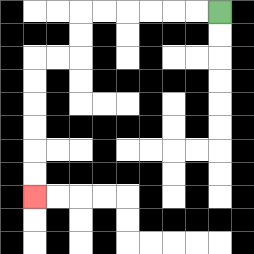{'start': '[9, 0]', 'end': '[1, 8]', 'path_directions': 'L,L,L,L,L,L,D,D,L,L,D,D,D,D,D,D', 'path_coordinates': '[[9, 0], [8, 0], [7, 0], [6, 0], [5, 0], [4, 0], [3, 0], [3, 1], [3, 2], [2, 2], [1, 2], [1, 3], [1, 4], [1, 5], [1, 6], [1, 7], [1, 8]]'}